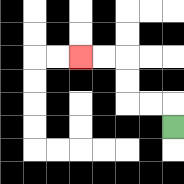{'start': '[7, 5]', 'end': '[3, 2]', 'path_directions': 'U,L,L,U,U,L,L', 'path_coordinates': '[[7, 5], [7, 4], [6, 4], [5, 4], [5, 3], [5, 2], [4, 2], [3, 2]]'}